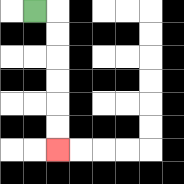{'start': '[1, 0]', 'end': '[2, 6]', 'path_directions': 'R,D,D,D,D,D,D', 'path_coordinates': '[[1, 0], [2, 0], [2, 1], [2, 2], [2, 3], [2, 4], [2, 5], [2, 6]]'}